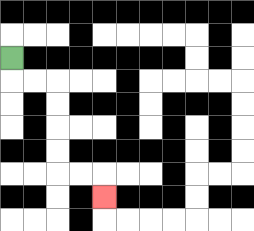{'start': '[0, 2]', 'end': '[4, 8]', 'path_directions': 'D,R,R,D,D,D,D,R,R,D', 'path_coordinates': '[[0, 2], [0, 3], [1, 3], [2, 3], [2, 4], [2, 5], [2, 6], [2, 7], [3, 7], [4, 7], [4, 8]]'}